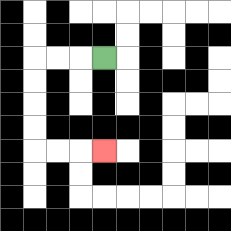{'start': '[4, 2]', 'end': '[4, 6]', 'path_directions': 'L,L,L,D,D,D,D,R,R,R', 'path_coordinates': '[[4, 2], [3, 2], [2, 2], [1, 2], [1, 3], [1, 4], [1, 5], [1, 6], [2, 6], [3, 6], [4, 6]]'}